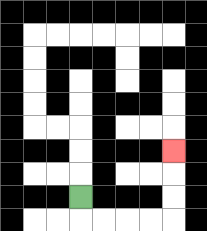{'start': '[3, 8]', 'end': '[7, 6]', 'path_directions': 'D,R,R,R,R,U,U,U', 'path_coordinates': '[[3, 8], [3, 9], [4, 9], [5, 9], [6, 9], [7, 9], [7, 8], [7, 7], [7, 6]]'}